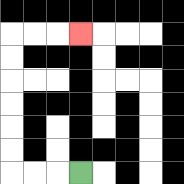{'start': '[3, 7]', 'end': '[3, 1]', 'path_directions': 'L,L,L,U,U,U,U,U,U,R,R,R', 'path_coordinates': '[[3, 7], [2, 7], [1, 7], [0, 7], [0, 6], [0, 5], [0, 4], [0, 3], [0, 2], [0, 1], [1, 1], [2, 1], [3, 1]]'}